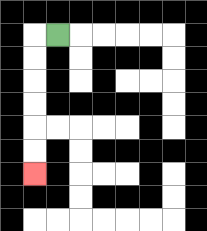{'start': '[2, 1]', 'end': '[1, 7]', 'path_directions': 'L,D,D,D,D,D,D', 'path_coordinates': '[[2, 1], [1, 1], [1, 2], [1, 3], [1, 4], [1, 5], [1, 6], [1, 7]]'}